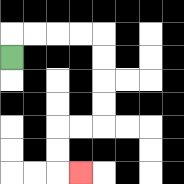{'start': '[0, 2]', 'end': '[3, 7]', 'path_directions': 'U,R,R,R,R,D,D,D,D,L,L,D,D,R', 'path_coordinates': '[[0, 2], [0, 1], [1, 1], [2, 1], [3, 1], [4, 1], [4, 2], [4, 3], [4, 4], [4, 5], [3, 5], [2, 5], [2, 6], [2, 7], [3, 7]]'}